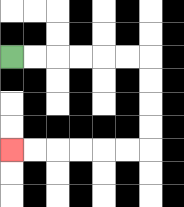{'start': '[0, 2]', 'end': '[0, 6]', 'path_directions': 'R,R,R,R,R,R,D,D,D,D,L,L,L,L,L,L', 'path_coordinates': '[[0, 2], [1, 2], [2, 2], [3, 2], [4, 2], [5, 2], [6, 2], [6, 3], [6, 4], [6, 5], [6, 6], [5, 6], [4, 6], [3, 6], [2, 6], [1, 6], [0, 6]]'}